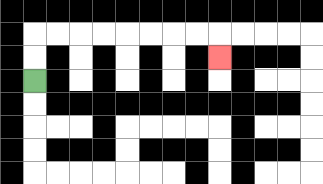{'start': '[1, 3]', 'end': '[9, 2]', 'path_directions': 'U,U,R,R,R,R,R,R,R,R,D', 'path_coordinates': '[[1, 3], [1, 2], [1, 1], [2, 1], [3, 1], [4, 1], [5, 1], [6, 1], [7, 1], [8, 1], [9, 1], [9, 2]]'}